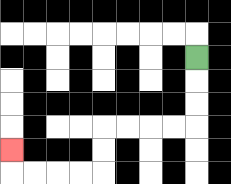{'start': '[8, 2]', 'end': '[0, 6]', 'path_directions': 'D,D,D,L,L,L,L,D,D,L,L,L,L,U', 'path_coordinates': '[[8, 2], [8, 3], [8, 4], [8, 5], [7, 5], [6, 5], [5, 5], [4, 5], [4, 6], [4, 7], [3, 7], [2, 7], [1, 7], [0, 7], [0, 6]]'}